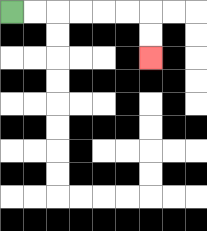{'start': '[0, 0]', 'end': '[6, 2]', 'path_directions': 'R,R,R,R,R,R,D,D', 'path_coordinates': '[[0, 0], [1, 0], [2, 0], [3, 0], [4, 0], [5, 0], [6, 0], [6, 1], [6, 2]]'}